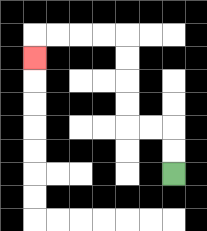{'start': '[7, 7]', 'end': '[1, 2]', 'path_directions': 'U,U,L,L,U,U,U,U,L,L,L,L,D', 'path_coordinates': '[[7, 7], [7, 6], [7, 5], [6, 5], [5, 5], [5, 4], [5, 3], [5, 2], [5, 1], [4, 1], [3, 1], [2, 1], [1, 1], [1, 2]]'}